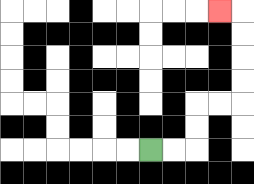{'start': '[6, 6]', 'end': '[9, 0]', 'path_directions': 'R,R,U,U,R,R,U,U,U,U,L', 'path_coordinates': '[[6, 6], [7, 6], [8, 6], [8, 5], [8, 4], [9, 4], [10, 4], [10, 3], [10, 2], [10, 1], [10, 0], [9, 0]]'}